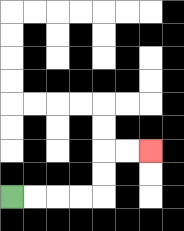{'start': '[0, 8]', 'end': '[6, 6]', 'path_directions': 'R,R,R,R,U,U,R,R', 'path_coordinates': '[[0, 8], [1, 8], [2, 8], [3, 8], [4, 8], [4, 7], [4, 6], [5, 6], [6, 6]]'}